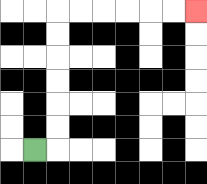{'start': '[1, 6]', 'end': '[8, 0]', 'path_directions': 'R,U,U,U,U,U,U,R,R,R,R,R,R', 'path_coordinates': '[[1, 6], [2, 6], [2, 5], [2, 4], [2, 3], [2, 2], [2, 1], [2, 0], [3, 0], [4, 0], [5, 0], [6, 0], [7, 0], [8, 0]]'}